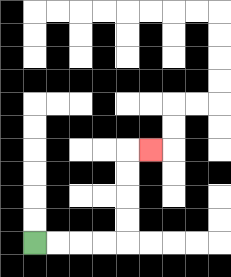{'start': '[1, 10]', 'end': '[6, 6]', 'path_directions': 'R,R,R,R,U,U,U,U,R', 'path_coordinates': '[[1, 10], [2, 10], [3, 10], [4, 10], [5, 10], [5, 9], [5, 8], [5, 7], [5, 6], [6, 6]]'}